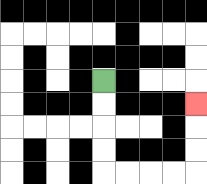{'start': '[4, 3]', 'end': '[8, 4]', 'path_directions': 'D,D,D,D,R,R,R,R,U,U,U', 'path_coordinates': '[[4, 3], [4, 4], [4, 5], [4, 6], [4, 7], [5, 7], [6, 7], [7, 7], [8, 7], [8, 6], [8, 5], [8, 4]]'}